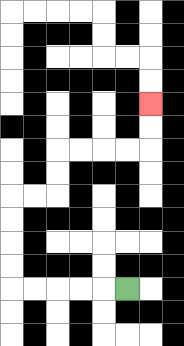{'start': '[5, 12]', 'end': '[6, 4]', 'path_directions': 'L,L,L,L,L,U,U,U,U,R,R,U,U,R,R,R,R,U,U', 'path_coordinates': '[[5, 12], [4, 12], [3, 12], [2, 12], [1, 12], [0, 12], [0, 11], [0, 10], [0, 9], [0, 8], [1, 8], [2, 8], [2, 7], [2, 6], [3, 6], [4, 6], [5, 6], [6, 6], [6, 5], [6, 4]]'}